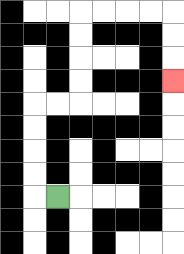{'start': '[2, 8]', 'end': '[7, 3]', 'path_directions': 'L,U,U,U,U,R,R,U,U,U,U,R,R,R,R,D,D,D', 'path_coordinates': '[[2, 8], [1, 8], [1, 7], [1, 6], [1, 5], [1, 4], [2, 4], [3, 4], [3, 3], [3, 2], [3, 1], [3, 0], [4, 0], [5, 0], [6, 0], [7, 0], [7, 1], [7, 2], [7, 3]]'}